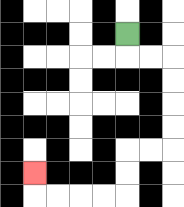{'start': '[5, 1]', 'end': '[1, 7]', 'path_directions': 'D,R,R,D,D,D,D,L,L,D,D,L,L,L,L,U', 'path_coordinates': '[[5, 1], [5, 2], [6, 2], [7, 2], [7, 3], [7, 4], [7, 5], [7, 6], [6, 6], [5, 6], [5, 7], [5, 8], [4, 8], [3, 8], [2, 8], [1, 8], [1, 7]]'}